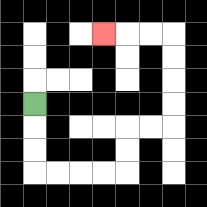{'start': '[1, 4]', 'end': '[4, 1]', 'path_directions': 'D,D,D,R,R,R,R,U,U,R,R,U,U,U,U,L,L,L', 'path_coordinates': '[[1, 4], [1, 5], [1, 6], [1, 7], [2, 7], [3, 7], [4, 7], [5, 7], [5, 6], [5, 5], [6, 5], [7, 5], [7, 4], [7, 3], [7, 2], [7, 1], [6, 1], [5, 1], [4, 1]]'}